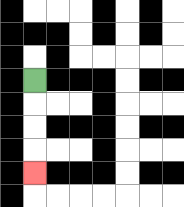{'start': '[1, 3]', 'end': '[1, 7]', 'path_directions': 'D,D,D,D', 'path_coordinates': '[[1, 3], [1, 4], [1, 5], [1, 6], [1, 7]]'}